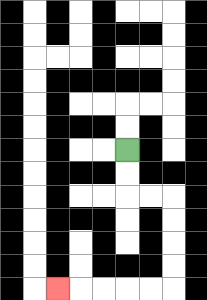{'start': '[5, 6]', 'end': '[2, 12]', 'path_directions': 'D,D,R,R,D,D,D,D,L,L,L,L,L', 'path_coordinates': '[[5, 6], [5, 7], [5, 8], [6, 8], [7, 8], [7, 9], [7, 10], [7, 11], [7, 12], [6, 12], [5, 12], [4, 12], [3, 12], [2, 12]]'}